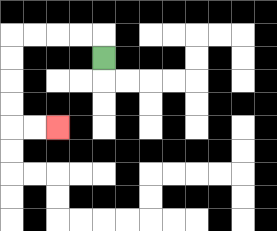{'start': '[4, 2]', 'end': '[2, 5]', 'path_directions': 'U,L,L,L,L,D,D,D,D,R,R', 'path_coordinates': '[[4, 2], [4, 1], [3, 1], [2, 1], [1, 1], [0, 1], [0, 2], [0, 3], [0, 4], [0, 5], [1, 5], [2, 5]]'}